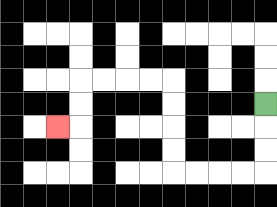{'start': '[11, 4]', 'end': '[2, 5]', 'path_directions': 'D,D,D,L,L,L,L,U,U,U,U,L,L,L,L,D,D,L', 'path_coordinates': '[[11, 4], [11, 5], [11, 6], [11, 7], [10, 7], [9, 7], [8, 7], [7, 7], [7, 6], [7, 5], [7, 4], [7, 3], [6, 3], [5, 3], [4, 3], [3, 3], [3, 4], [3, 5], [2, 5]]'}